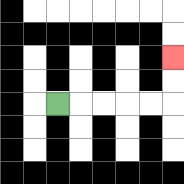{'start': '[2, 4]', 'end': '[7, 2]', 'path_directions': 'R,R,R,R,R,U,U', 'path_coordinates': '[[2, 4], [3, 4], [4, 4], [5, 4], [6, 4], [7, 4], [7, 3], [7, 2]]'}